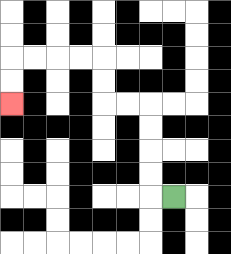{'start': '[7, 8]', 'end': '[0, 4]', 'path_directions': 'L,U,U,U,U,L,L,U,U,L,L,L,L,D,D', 'path_coordinates': '[[7, 8], [6, 8], [6, 7], [6, 6], [6, 5], [6, 4], [5, 4], [4, 4], [4, 3], [4, 2], [3, 2], [2, 2], [1, 2], [0, 2], [0, 3], [0, 4]]'}